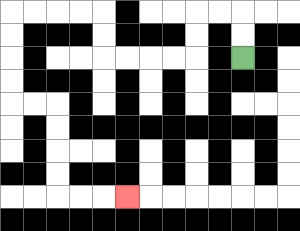{'start': '[10, 2]', 'end': '[5, 8]', 'path_directions': 'U,U,L,L,D,D,L,L,L,L,U,U,L,L,L,L,D,D,D,D,R,R,D,D,D,D,R,R,R', 'path_coordinates': '[[10, 2], [10, 1], [10, 0], [9, 0], [8, 0], [8, 1], [8, 2], [7, 2], [6, 2], [5, 2], [4, 2], [4, 1], [4, 0], [3, 0], [2, 0], [1, 0], [0, 0], [0, 1], [0, 2], [0, 3], [0, 4], [1, 4], [2, 4], [2, 5], [2, 6], [2, 7], [2, 8], [3, 8], [4, 8], [5, 8]]'}